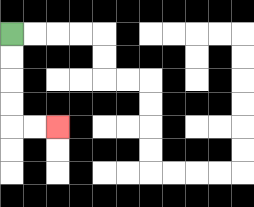{'start': '[0, 1]', 'end': '[2, 5]', 'path_directions': 'D,D,D,D,R,R', 'path_coordinates': '[[0, 1], [0, 2], [0, 3], [0, 4], [0, 5], [1, 5], [2, 5]]'}